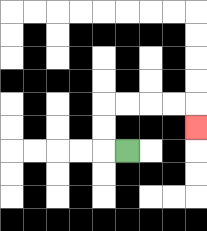{'start': '[5, 6]', 'end': '[8, 5]', 'path_directions': 'L,U,U,R,R,R,R,D', 'path_coordinates': '[[5, 6], [4, 6], [4, 5], [4, 4], [5, 4], [6, 4], [7, 4], [8, 4], [8, 5]]'}